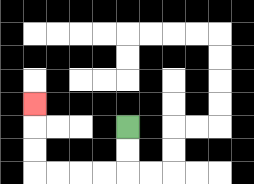{'start': '[5, 5]', 'end': '[1, 4]', 'path_directions': 'D,D,L,L,L,L,U,U,U', 'path_coordinates': '[[5, 5], [5, 6], [5, 7], [4, 7], [3, 7], [2, 7], [1, 7], [1, 6], [1, 5], [1, 4]]'}